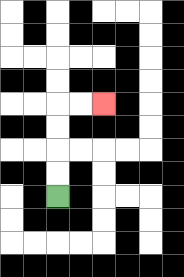{'start': '[2, 8]', 'end': '[4, 4]', 'path_directions': 'U,U,U,U,R,R', 'path_coordinates': '[[2, 8], [2, 7], [2, 6], [2, 5], [2, 4], [3, 4], [4, 4]]'}